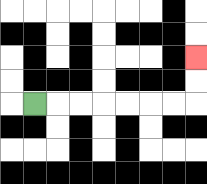{'start': '[1, 4]', 'end': '[8, 2]', 'path_directions': 'R,R,R,R,R,R,R,U,U', 'path_coordinates': '[[1, 4], [2, 4], [3, 4], [4, 4], [5, 4], [6, 4], [7, 4], [8, 4], [8, 3], [8, 2]]'}